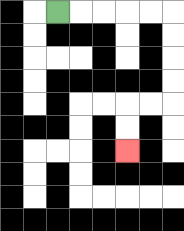{'start': '[2, 0]', 'end': '[5, 6]', 'path_directions': 'R,R,R,R,R,D,D,D,D,L,L,D,D', 'path_coordinates': '[[2, 0], [3, 0], [4, 0], [5, 0], [6, 0], [7, 0], [7, 1], [7, 2], [7, 3], [7, 4], [6, 4], [5, 4], [5, 5], [5, 6]]'}